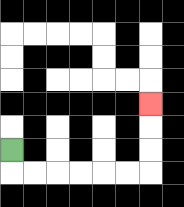{'start': '[0, 6]', 'end': '[6, 4]', 'path_directions': 'D,R,R,R,R,R,R,U,U,U', 'path_coordinates': '[[0, 6], [0, 7], [1, 7], [2, 7], [3, 7], [4, 7], [5, 7], [6, 7], [6, 6], [6, 5], [6, 4]]'}